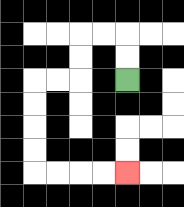{'start': '[5, 3]', 'end': '[5, 7]', 'path_directions': 'U,U,L,L,D,D,L,L,D,D,D,D,R,R,R,R', 'path_coordinates': '[[5, 3], [5, 2], [5, 1], [4, 1], [3, 1], [3, 2], [3, 3], [2, 3], [1, 3], [1, 4], [1, 5], [1, 6], [1, 7], [2, 7], [3, 7], [4, 7], [5, 7]]'}